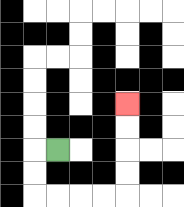{'start': '[2, 6]', 'end': '[5, 4]', 'path_directions': 'L,D,D,R,R,R,R,U,U,U,U', 'path_coordinates': '[[2, 6], [1, 6], [1, 7], [1, 8], [2, 8], [3, 8], [4, 8], [5, 8], [5, 7], [5, 6], [5, 5], [5, 4]]'}